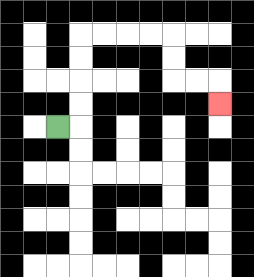{'start': '[2, 5]', 'end': '[9, 4]', 'path_directions': 'R,U,U,U,U,R,R,R,R,D,D,R,R,D', 'path_coordinates': '[[2, 5], [3, 5], [3, 4], [3, 3], [3, 2], [3, 1], [4, 1], [5, 1], [6, 1], [7, 1], [7, 2], [7, 3], [8, 3], [9, 3], [9, 4]]'}